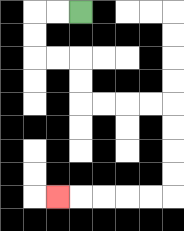{'start': '[3, 0]', 'end': '[2, 8]', 'path_directions': 'L,L,D,D,R,R,D,D,R,R,R,R,D,D,D,D,L,L,L,L,L', 'path_coordinates': '[[3, 0], [2, 0], [1, 0], [1, 1], [1, 2], [2, 2], [3, 2], [3, 3], [3, 4], [4, 4], [5, 4], [6, 4], [7, 4], [7, 5], [7, 6], [7, 7], [7, 8], [6, 8], [5, 8], [4, 8], [3, 8], [2, 8]]'}